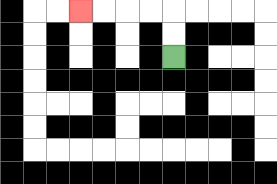{'start': '[7, 2]', 'end': '[3, 0]', 'path_directions': 'U,U,L,L,L,L', 'path_coordinates': '[[7, 2], [7, 1], [7, 0], [6, 0], [5, 0], [4, 0], [3, 0]]'}